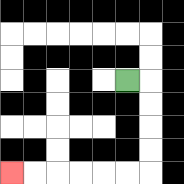{'start': '[5, 3]', 'end': '[0, 7]', 'path_directions': 'R,D,D,D,D,L,L,L,L,L,L', 'path_coordinates': '[[5, 3], [6, 3], [6, 4], [6, 5], [6, 6], [6, 7], [5, 7], [4, 7], [3, 7], [2, 7], [1, 7], [0, 7]]'}